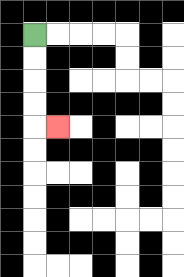{'start': '[1, 1]', 'end': '[2, 5]', 'path_directions': 'D,D,D,D,R', 'path_coordinates': '[[1, 1], [1, 2], [1, 3], [1, 4], [1, 5], [2, 5]]'}